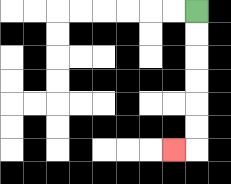{'start': '[8, 0]', 'end': '[7, 6]', 'path_directions': 'D,D,D,D,D,D,L', 'path_coordinates': '[[8, 0], [8, 1], [8, 2], [8, 3], [8, 4], [8, 5], [8, 6], [7, 6]]'}